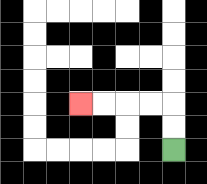{'start': '[7, 6]', 'end': '[3, 4]', 'path_directions': 'U,U,L,L,L,L', 'path_coordinates': '[[7, 6], [7, 5], [7, 4], [6, 4], [5, 4], [4, 4], [3, 4]]'}